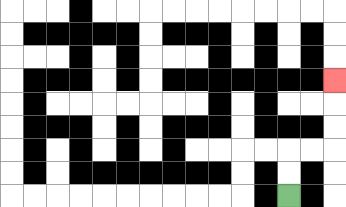{'start': '[12, 8]', 'end': '[14, 3]', 'path_directions': 'U,U,R,R,U,U,U', 'path_coordinates': '[[12, 8], [12, 7], [12, 6], [13, 6], [14, 6], [14, 5], [14, 4], [14, 3]]'}